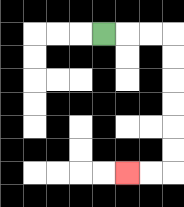{'start': '[4, 1]', 'end': '[5, 7]', 'path_directions': 'R,R,R,D,D,D,D,D,D,L,L', 'path_coordinates': '[[4, 1], [5, 1], [6, 1], [7, 1], [7, 2], [7, 3], [7, 4], [7, 5], [7, 6], [7, 7], [6, 7], [5, 7]]'}